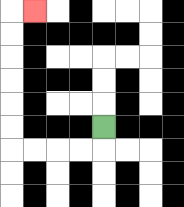{'start': '[4, 5]', 'end': '[1, 0]', 'path_directions': 'D,L,L,L,L,U,U,U,U,U,U,R', 'path_coordinates': '[[4, 5], [4, 6], [3, 6], [2, 6], [1, 6], [0, 6], [0, 5], [0, 4], [0, 3], [0, 2], [0, 1], [0, 0], [1, 0]]'}